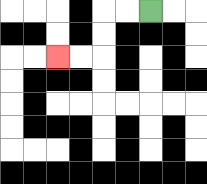{'start': '[6, 0]', 'end': '[2, 2]', 'path_directions': 'L,L,D,D,L,L', 'path_coordinates': '[[6, 0], [5, 0], [4, 0], [4, 1], [4, 2], [3, 2], [2, 2]]'}